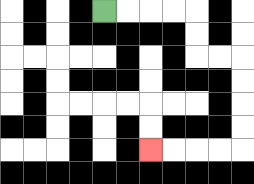{'start': '[4, 0]', 'end': '[6, 6]', 'path_directions': 'R,R,R,R,D,D,R,R,D,D,D,D,L,L,L,L', 'path_coordinates': '[[4, 0], [5, 0], [6, 0], [7, 0], [8, 0], [8, 1], [8, 2], [9, 2], [10, 2], [10, 3], [10, 4], [10, 5], [10, 6], [9, 6], [8, 6], [7, 6], [6, 6]]'}